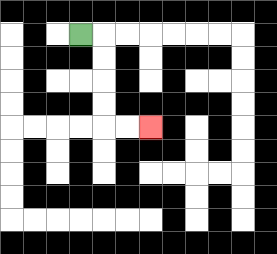{'start': '[3, 1]', 'end': '[6, 5]', 'path_directions': 'R,D,D,D,D,R,R', 'path_coordinates': '[[3, 1], [4, 1], [4, 2], [4, 3], [4, 4], [4, 5], [5, 5], [6, 5]]'}